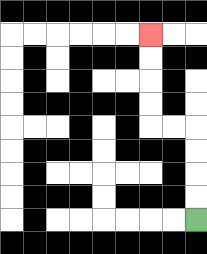{'start': '[8, 9]', 'end': '[6, 1]', 'path_directions': 'U,U,U,U,L,L,U,U,U,U', 'path_coordinates': '[[8, 9], [8, 8], [8, 7], [8, 6], [8, 5], [7, 5], [6, 5], [6, 4], [6, 3], [6, 2], [6, 1]]'}